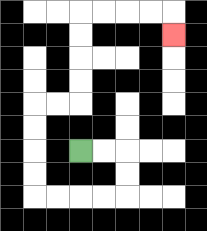{'start': '[3, 6]', 'end': '[7, 1]', 'path_directions': 'R,R,D,D,L,L,L,L,U,U,U,U,R,R,U,U,U,U,R,R,R,R,D', 'path_coordinates': '[[3, 6], [4, 6], [5, 6], [5, 7], [5, 8], [4, 8], [3, 8], [2, 8], [1, 8], [1, 7], [1, 6], [1, 5], [1, 4], [2, 4], [3, 4], [3, 3], [3, 2], [3, 1], [3, 0], [4, 0], [5, 0], [6, 0], [7, 0], [7, 1]]'}